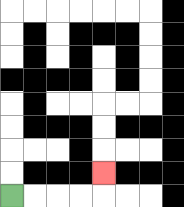{'start': '[0, 8]', 'end': '[4, 7]', 'path_directions': 'R,R,R,R,U', 'path_coordinates': '[[0, 8], [1, 8], [2, 8], [3, 8], [4, 8], [4, 7]]'}